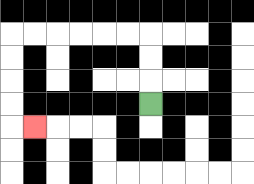{'start': '[6, 4]', 'end': '[1, 5]', 'path_directions': 'U,U,U,L,L,L,L,L,L,D,D,D,D,R', 'path_coordinates': '[[6, 4], [6, 3], [6, 2], [6, 1], [5, 1], [4, 1], [3, 1], [2, 1], [1, 1], [0, 1], [0, 2], [0, 3], [0, 4], [0, 5], [1, 5]]'}